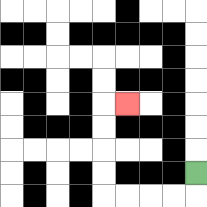{'start': '[8, 7]', 'end': '[5, 4]', 'path_directions': 'D,L,L,L,L,U,U,U,U,R', 'path_coordinates': '[[8, 7], [8, 8], [7, 8], [6, 8], [5, 8], [4, 8], [4, 7], [4, 6], [4, 5], [4, 4], [5, 4]]'}